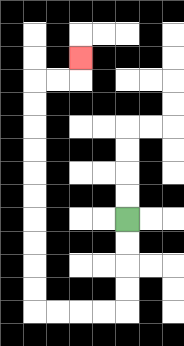{'start': '[5, 9]', 'end': '[3, 2]', 'path_directions': 'D,D,D,D,L,L,L,L,U,U,U,U,U,U,U,U,U,U,R,R,U', 'path_coordinates': '[[5, 9], [5, 10], [5, 11], [5, 12], [5, 13], [4, 13], [3, 13], [2, 13], [1, 13], [1, 12], [1, 11], [1, 10], [1, 9], [1, 8], [1, 7], [1, 6], [1, 5], [1, 4], [1, 3], [2, 3], [3, 3], [3, 2]]'}